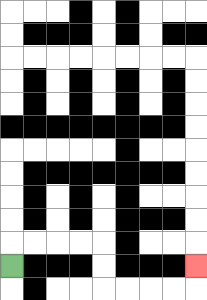{'start': '[0, 11]', 'end': '[8, 11]', 'path_directions': 'U,R,R,R,R,D,D,R,R,R,R,U', 'path_coordinates': '[[0, 11], [0, 10], [1, 10], [2, 10], [3, 10], [4, 10], [4, 11], [4, 12], [5, 12], [6, 12], [7, 12], [8, 12], [8, 11]]'}